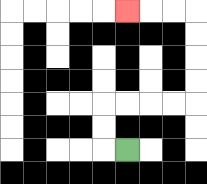{'start': '[5, 6]', 'end': '[5, 0]', 'path_directions': 'L,U,U,R,R,R,R,U,U,U,U,L,L,L', 'path_coordinates': '[[5, 6], [4, 6], [4, 5], [4, 4], [5, 4], [6, 4], [7, 4], [8, 4], [8, 3], [8, 2], [8, 1], [8, 0], [7, 0], [6, 0], [5, 0]]'}